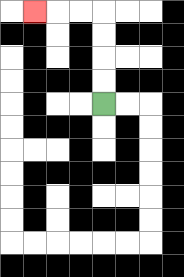{'start': '[4, 4]', 'end': '[1, 0]', 'path_directions': 'U,U,U,U,L,L,L', 'path_coordinates': '[[4, 4], [4, 3], [4, 2], [4, 1], [4, 0], [3, 0], [2, 0], [1, 0]]'}